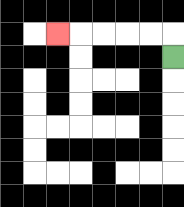{'start': '[7, 2]', 'end': '[2, 1]', 'path_directions': 'U,L,L,L,L,L', 'path_coordinates': '[[7, 2], [7, 1], [6, 1], [5, 1], [4, 1], [3, 1], [2, 1]]'}